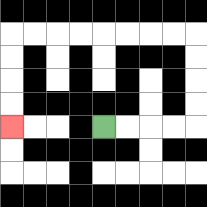{'start': '[4, 5]', 'end': '[0, 5]', 'path_directions': 'R,R,R,R,U,U,U,U,L,L,L,L,L,L,L,L,D,D,D,D', 'path_coordinates': '[[4, 5], [5, 5], [6, 5], [7, 5], [8, 5], [8, 4], [8, 3], [8, 2], [8, 1], [7, 1], [6, 1], [5, 1], [4, 1], [3, 1], [2, 1], [1, 1], [0, 1], [0, 2], [0, 3], [0, 4], [0, 5]]'}